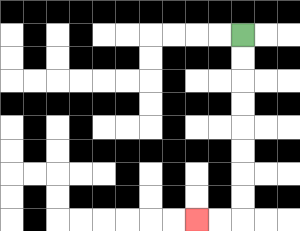{'start': '[10, 1]', 'end': '[8, 9]', 'path_directions': 'D,D,D,D,D,D,D,D,L,L', 'path_coordinates': '[[10, 1], [10, 2], [10, 3], [10, 4], [10, 5], [10, 6], [10, 7], [10, 8], [10, 9], [9, 9], [8, 9]]'}